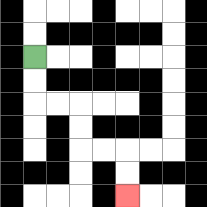{'start': '[1, 2]', 'end': '[5, 8]', 'path_directions': 'D,D,R,R,D,D,R,R,D,D', 'path_coordinates': '[[1, 2], [1, 3], [1, 4], [2, 4], [3, 4], [3, 5], [3, 6], [4, 6], [5, 6], [5, 7], [5, 8]]'}